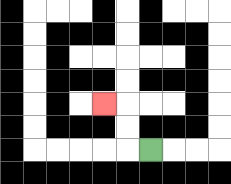{'start': '[6, 6]', 'end': '[4, 4]', 'path_directions': 'L,U,U,L', 'path_coordinates': '[[6, 6], [5, 6], [5, 5], [5, 4], [4, 4]]'}